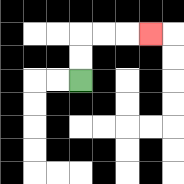{'start': '[3, 3]', 'end': '[6, 1]', 'path_directions': 'U,U,R,R,R', 'path_coordinates': '[[3, 3], [3, 2], [3, 1], [4, 1], [5, 1], [6, 1]]'}